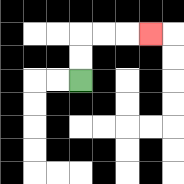{'start': '[3, 3]', 'end': '[6, 1]', 'path_directions': 'U,U,R,R,R', 'path_coordinates': '[[3, 3], [3, 2], [3, 1], [4, 1], [5, 1], [6, 1]]'}